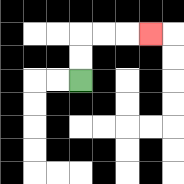{'start': '[3, 3]', 'end': '[6, 1]', 'path_directions': 'U,U,R,R,R', 'path_coordinates': '[[3, 3], [3, 2], [3, 1], [4, 1], [5, 1], [6, 1]]'}